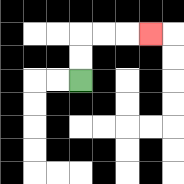{'start': '[3, 3]', 'end': '[6, 1]', 'path_directions': 'U,U,R,R,R', 'path_coordinates': '[[3, 3], [3, 2], [3, 1], [4, 1], [5, 1], [6, 1]]'}